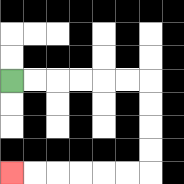{'start': '[0, 3]', 'end': '[0, 7]', 'path_directions': 'R,R,R,R,R,R,D,D,D,D,L,L,L,L,L,L', 'path_coordinates': '[[0, 3], [1, 3], [2, 3], [3, 3], [4, 3], [5, 3], [6, 3], [6, 4], [6, 5], [6, 6], [6, 7], [5, 7], [4, 7], [3, 7], [2, 7], [1, 7], [0, 7]]'}